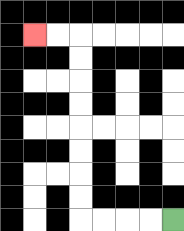{'start': '[7, 9]', 'end': '[1, 1]', 'path_directions': 'L,L,L,L,U,U,U,U,U,U,U,U,L,L', 'path_coordinates': '[[7, 9], [6, 9], [5, 9], [4, 9], [3, 9], [3, 8], [3, 7], [3, 6], [3, 5], [3, 4], [3, 3], [3, 2], [3, 1], [2, 1], [1, 1]]'}